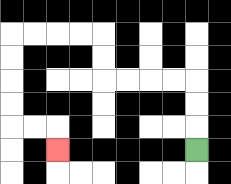{'start': '[8, 6]', 'end': '[2, 6]', 'path_directions': 'U,U,U,L,L,L,L,U,U,L,L,L,L,D,D,D,D,R,R,D', 'path_coordinates': '[[8, 6], [8, 5], [8, 4], [8, 3], [7, 3], [6, 3], [5, 3], [4, 3], [4, 2], [4, 1], [3, 1], [2, 1], [1, 1], [0, 1], [0, 2], [0, 3], [0, 4], [0, 5], [1, 5], [2, 5], [2, 6]]'}